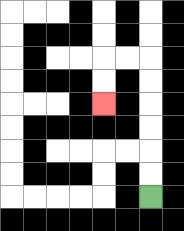{'start': '[6, 8]', 'end': '[4, 4]', 'path_directions': 'U,U,U,U,U,U,L,L,D,D', 'path_coordinates': '[[6, 8], [6, 7], [6, 6], [6, 5], [6, 4], [6, 3], [6, 2], [5, 2], [4, 2], [4, 3], [4, 4]]'}